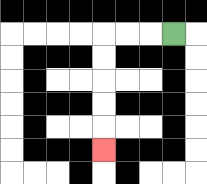{'start': '[7, 1]', 'end': '[4, 6]', 'path_directions': 'L,L,L,D,D,D,D,D', 'path_coordinates': '[[7, 1], [6, 1], [5, 1], [4, 1], [4, 2], [4, 3], [4, 4], [4, 5], [4, 6]]'}